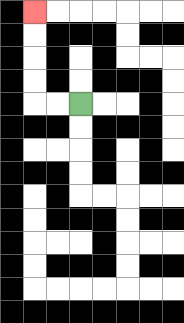{'start': '[3, 4]', 'end': '[1, 0]', 'path_directions': 'L,L,U,U,U,U', 'path_coordinates': '[[3, 4], [2, 4], [1, 4], [1, 3], [1, 2], [1, 1], [1, 0]]'}